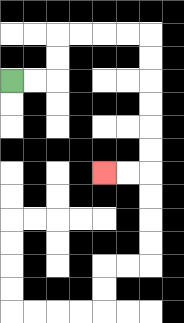{'start': '[0, 3]', 'end': '[4, 7]', 'path_directions': 'R,R,U,U,R,R,R,R,D,D,D,D,D,D,L,L', 'path_coordinates': '[[0, 3], [1, 3], [2, 3], [2, 2], [2, 1], [3, 1], [4, 1], [5, 1], [6, 1], [6, 2], [6, 3], [6, 4], [6, 5], [6, 6], [6, 7], [5, 7], [4, 7]]'}